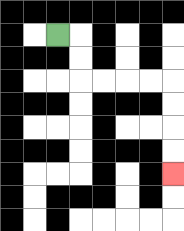{'start': '[2, 1]', 'end': '[7, 7]', 'path_directions': 'R,D,D,R,R,R,R,D,D,D,D', 'path_coordinates': '[[2, 1], [3, 1], [3, 2], [3, 3], [4, 3], [5, 3], [6, 3], [7, 3], [7, 4], [7, 5], [7, 6], [7, 7]]'}